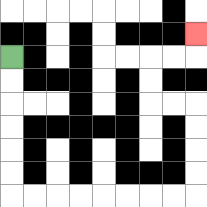{'start': '[0, 2]', 'end': '[8, 1]', 'path_directions': 'D,D,D,D,D,D,R,R,R,R,R,R,R,R,U,U,U,U,L,L,U,U,R,R,U', 'path_coordinates': '[[0, 2], [0, 3], [0, 4], [0, 5], [0, 6], [0, 7], [0, 8], [1, 8], [2, 8], [3, 8], [4, 8], [5, 8], [6, 8], [7, 8], [8, 8], [8, 7], [8, 6], [8, 5], [8, 4], [7, 4], [6, 4], [6, 3], [6, 2], [7, 2], [8, 2], [8, 1]]'}